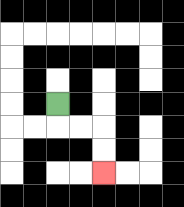{'start': '[2, 4]', 'end': '[4, 7]', 'path_directions': 'D,R,R,D,D', 'path_coordinates': '[[2, 4], [2, 5], [3, 5], [4, 5], [4, 6], [4, 7]]'}